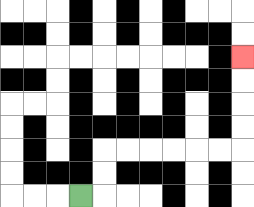{'start': '[3, 8]', 'end': '[10, 2]', 'path_directions': 'R,U,U,R,R,R,R,R,R,U,U,U,U', 'path_coordinates': '[[3, 8], [4, 8], [4, 7], [4, 6], [5, 6], [6, 6], [7, 6], [8, 6], [9, 6], [10, 6], [10, 5], [10, 4], [10, 3], [10, 2]]'}